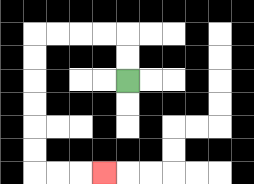{'start': '[5, 3]', 'end': '[4, 7]', 'path_directions': 'U,U,L,L,L,L,D,D,D,D,D,D,R,R,R', 'path_coordinates': '[[5, 3], [5, 2], [5, 1], [4, 1], [3, 1], [2, 1], [1, 1], [1, 2], [1, 3], [1, 4], [1, 5], [1, 6], [1, 7], [2, 7], [3, 7], [4, 7]]'}